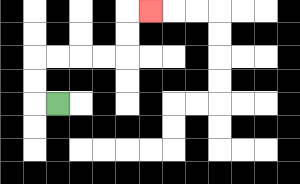{'start': '[2, 4]', 'end': '[6, 0]', 'path_directions': 'L,U,U,R,R,R,R,U,U,R', 'path_coordinates': '[[2, 4], [1, 4], [1, 3], [1, 2], [2, 2], [3, 2], [4, 2], [5, 2], [5, 1], [5, 0], [6, 0]]'}